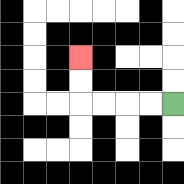{'start': '[7, 4]', 'end': '[3, 2]', 'path_directions': 'L,L,L,L,U,U', 'path_coordinates': '[[7, 4], [6, 4], [5, 4], [4, 4], [3, 4], [3, 3], [3, 2]]'}